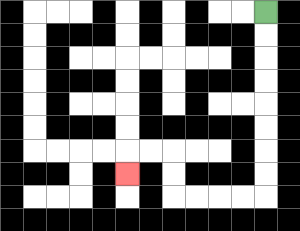{'start': '[11, 0]', 'end': '[5, 7]', 'path_directions': 'D,D,D,D,D,D,D,D,L,L,L,L,U,U,L,L,D', 'path_coordinates': '[[11, 0], [11, 1], [11, 2], [11, 3], [11, 4], [11, 5], [11, 6], [11, 7], [11, 8], [10, 8], [9, 8], [8, 8], [7, 8], [7, 7], [7, 6], [6, 6], [5, 6], [5, 7]]'}